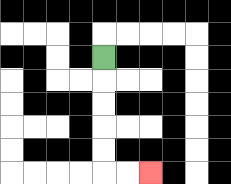{'start': '[4, 2]', 'end': '[6, 7]', 'path_directions': 'D,D,D,D,D,R,R', 'path_coordinates': '[[4, 2], [4, 3], [4, 4], [4, 5], [4, 6], [4, 7], [5, 7], [6, 7]]'}